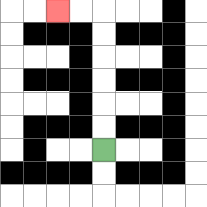{'start': '[4, 6]', 'end': '[2, 0]', 'path_directions': 'U,U,U,U,U,U,L,L', 'path_coordinates': '[[4, 6], [4, 5], [4, 4], [4, 3], [4, 2], [4, 1], [4, 0], [3, 0], [2, 0]]'}